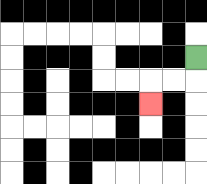{'start': '[8, 2]', 'end': '[6, 4]', 'path_directions': 'D,L,L,D', 'path_coordinates': '[[8, 2], [8, 3], [7, 3], [6, 3], [6, 4]]'}